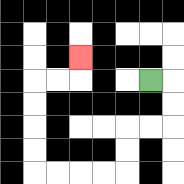{'start': '[6, 3]', 'end': '[3, 2]', 'path_directions': 'R,D,D,L,L,D,D,L,L,L,L,U,U,U,U,R,R,U', 'path_coordinates': '[[6, 3], [7, 3], [7, 4], [7, 5], [6, 5], [5, 5], [5, 6], [5, 7], [4, 7], [3, 7], [2, 7], [1, 7], [1, 6], [1, 5], [1, 4], [1, 3], [2, 3], [3, 3], [3, 2]]'}